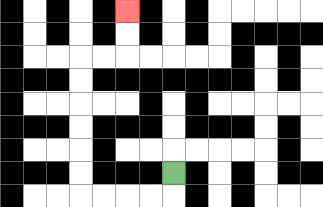{'start': '[7, 7]', 'end': '[5, 0]', 'path_directions': 'D,L,L,L,L,U,U,U,U,U,U,R,R,U,U', 'path_coordinates': '[[7, 7], [7, 8], [6, 8], [5, 8], [4, 8], [3, 8], [3, 7], [3, 6], [3, 5], [3, 4], [3, 3], [3, 2], [4, 2], [5, 2], [5, 1], [5, 0]]'}